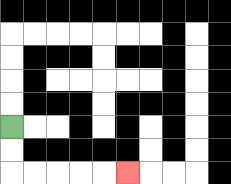{'start': '[0, 5]', 'end': '[5, 7]', 'path_directions': 'D,D,R,R,R,R,R', 'path_coordinates': '[[0, 5], [0, 6], [0, 7], [1, 7], [2, 7], [3, 7], [4, 7], [5, 7]]'}